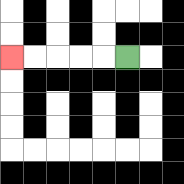{'start': '[5, 2]', 'end': '[0, 2]', 'path_directions': 'L,L,L,L,L', 'path_coordinates': '[[5, 2], [4, 2], [3, 2], [2, 2], [1, 2], [0, 2]]'}